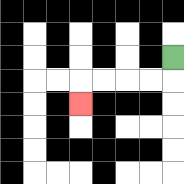{'start': '[7, 2]', 'end': '[3, 4]', 'path_directions': 'D,L,L,L,L,D', 'path_coordinates': '[[7, 2], [7, 3], [6, 3], [5, 3], [4, 3], [3, 3], [3, 4]]'}